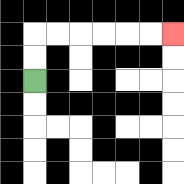{'start': '[1, 3]', 'end': '[7, 1]', 'path_directions': 'U,U,R,R,R,R,R,R', 'path_coordinates': '[[1, 3], [1, 2], [1, 1], [2, 1], [3, 1], [4, 1], [5, 1], [6, 1], [7, 1]]'}